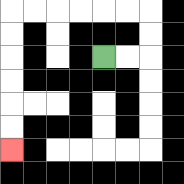{'start': '[4, 2]', 'end': '[0, 6]', 'path_directions': 'R,R,U,U,L,L,L,L,L,L,D,D,D,D,D,D', 'path_coordinates': '[[4, 2], [5, 2], [6, 2], [6, 1], [6, 0], [5, 0], [4, 0], [3, 0], [2, 0], [1, 0], [0, 0], [0, 1], [0, 2], [0, 3], [0, 4], [0, 5], [0, 6]]'}